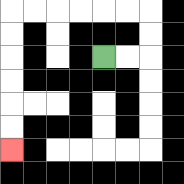{'start': '[4, 2]', 'end': '[0, 6]', 'path_directions': 'R,R,U,U,L,L,L,L,L,L,D,D,D,D,D,D', 'path_coordinates': '[[4, 2], [5, 2], [6, 2], [6, 1], [6, 0], [5, 0], [4, 0], [3, 0], [2, 0], [1, 0], [0, 0], [0, 1], [0, 2], [0, 3], [0, 4], [0, 5], [0, 6]]'}